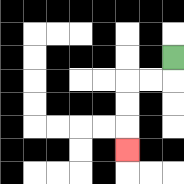{'start': '[7, 2]', 'end': '[5, 6]', 'path_directions': 'D,L,L,D,D,D', 'path_coordinates': '[[7, 2], [7, 3], [6, 3], [5, 3], [5, 4], [5, 5], [5, 6]]'}